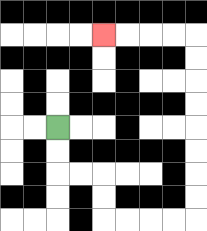{'start': '[2, 5]', 'end': '[4, 1]', 'path_directions': 'D,D,R,R,D,D,R,R,R,R,U,U,U,U,U,U,U,U,L,L,L,L', 'path_coordinates': '[[2, 5], [2, 6], [2, 7], [3, 7], [4, 7], [4, 8], [4, 9], [5, 9], [6, 9], [7, 9], [8, 9], [8, 8], [8, 7], [8, 6], [8, 5], [8, 4], [8, 3], [8, 2], [8, 1], [7, 1], [6, 1], [5, 1], [4, 1]]'}